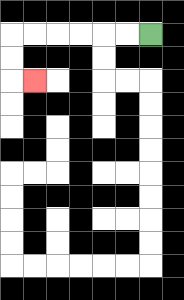{'start': '[6, 1]', 'end': '[1, 3]', 'path_directions': 'L,L,L,L,L,L,D,D,R', 'path_coordinates': '[[6, 1], [5, 1], [4, 1], [3, 1], [2, 1], [1, 1], [0, 1], [0, 2], [0, 3], [1, 3]]'}